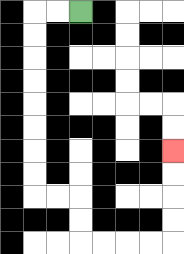{'start': '[3, 0]', 'end': '[7, 6]', 'path_directions': 'L,L,D,D,D,D,D,D,D,D,R,R,D,D,R,R,R,R,U,U,U,U', 'path_coordinates': '[[3, 0], [2, 0], [1, 0], [1, 1], [1, 2], [1, 3], [1, 4], [1, 5], [1, 6], [1, 7], [1, 8], [2, 8], [3, 8], [3, 9], [3, 10], [4, 10], [5, 10], [6, 10], [7, 10], [7, 9], [7, 8], [7, 7], [7, 6]]'}